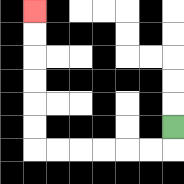{'start': '[7, 5]', 'end': '[1, 0]', 'path_directions': 'D,L,L,L,L,L,L,U,U,U,U,U,U', 'path_coordinates': '[[7, 5], [7, 6], [6, 6], [5, 6], [4, 6], [3, 6], [2, 6], [1, 6], [1, 5], [1, 4], [1, 3], [1, 2], [1, 1], [1, 0]]'}